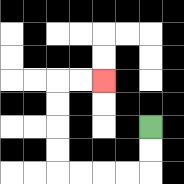{'start': '[6, 5]', 'end': '[4, 3]', 'path_directions': 'D,D,L,L,L,L,U,U,U,U,R,R', 'path_coordinates': '[[6, 5], [6, 6], [6, 7], [5, 7], [4, 7], [3, 7], [2, 7], [2, 6], [2, 5], [2, 4], [2, 3], [3, 3], [4, 3]]'}